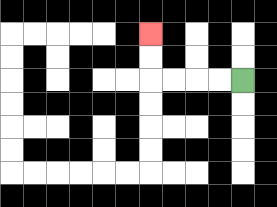{'start': '[10, 3]', 'end': '[6, 1]', 'path_directions': 'L,L,L,L,U,U', 'path_coordinates': '[[10, 3], [9, 3], [8, 3], [7, 3], [6, 3], [6, 2], [6, 1]]'}